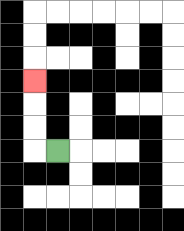{'start': '[2, 6]', 'end': '[1, 3]', 'path_directions': 'L,U,U,U', 'path_coordinates': '[[2, 6], [1, 6], [1, 5], [1, 4], [1, 3]]'}